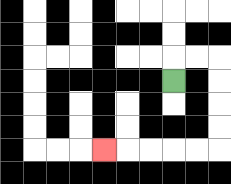{'start': '[7, 3]', 'end': '[4, 6]', 'path_directions': 'U,R,R,D,D,D,D,L,L,L,L,L', 'path_coordinates': '[[7, 3], [7, 2], [8, 2], [9, 2], [9, 3], [9, 4], [9, 5], [9, 6], [8, 6], [7, 6], [6, 6], [5, 6], [4, 6]]'}